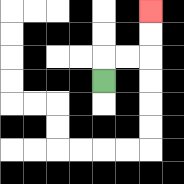{'start': '[4, 3]', 'end': '[6, 0]', 'path_directions': 'U,R,R,U,U', 'path_coordinates': '[[4, 3], [4, 2], [5, 2], [6, 2], [6, 1], [6, 0]]'}